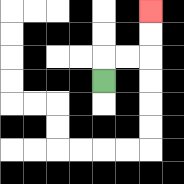{'start': '[4, 3]', 'end': '[6, 0]', 'path_directions': 'U,R,R,U,U', 'path_coordinates': '[[4, 3], [4, 2], [5, 2], [6, 2], [6, 1], [6, 0]]'}